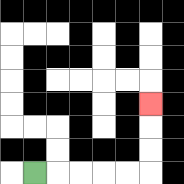{'start': '[1, 7]', 'end': '[6, 4]', 'path_directions': 'R,R,R,R,R,U,U,U', 'path_coordinates': '[[1, 7], [2, 7], [3, 7], [4, 7], [5, 7], [6, 7], [6, 6], [6, 5], [6, 4]]'}